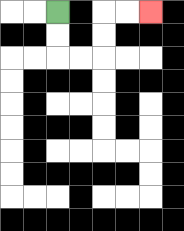{'start': '[2, 0]', 'end': '[6, 0]', 'path_directions': 'D,D,R,R,U,U,R,R', 'path_coordinates': '[[2, 0], [2, 1], [2, 2], [3, 2], [4, 2], [4, 1], [4, 0], [5, 0], [6, 0]]'}